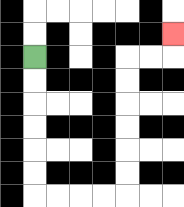{'start': '[1, 2]', 'end': '[7, 1]', 'path_directions': 'D,D,D,D,D,D,R,R,R,R,U,U,U,U,U,U,R,R,U', 'path_coordinates': '[[1, 2], [1, 3], [1, 4], [1, 5], [1, 6], [1, 7], [1, 8], [2, 8], [3, 8], [4, 8], [5, 8], [5, 7], [5, 6], [5, 5], [5, 4], [5, 3], [5, 2], [6, 2], [7, 2], [7, 1]]'}